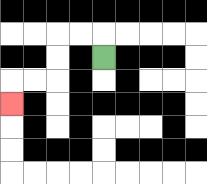{'start': '[4, 2]', 'end': '[0, 4]', 'path_directions': 'U,L,L,D,D,L,L,D', 'path_coordinates': '[[4, 2], [4, 1], [3, 1], [2, 1], [2, 2], [2, 3], [1, 3], [0, 3], [0, 4]]'}